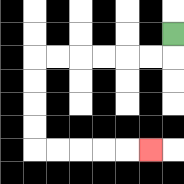{'start': '[7, 1]', 'end': '[6, 6]', 'path_directions': 'D,L,L,L,L,L,L,D,D,D,D,R,R,R,R,R', 'path_coordinates': '[[7, 1], [7, 2], [6, 2], [5, 2], [4, 2], [3, 2], [2, 2], [1, 2], [1, 3], [1, 4], [1, 5], [1, 6], [2, 6], [3, 6], [4, 6], [5, 6], [6, 6]]'}